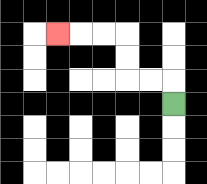{'start': '[7, 4]', 'end': '[2, 1]', 'path_directions': 'U,L,L,U,U,L,L,L', 'path_coordinates': '[[7, 4], [7, 3], [6, 3], [5, 3], [5, 2], [5, 1], [4, 1], [3, 1], [2, 1]]'}